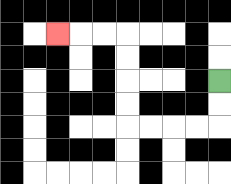{'start': '[9, 3]', 'end': '[2, 1]', 'path_directions': 'D,D,L,L,L,L,U,U,U,U,L,L,L', 'path_coordinates': '[[9, 3], [9, 4], [9, 5], [8, 5], [7, 5], [6, 5], [5, 5], [5, 4], [5, 3], [5, 2], [5, 1], [4, 1], [3, 1], [2, 1]]'}